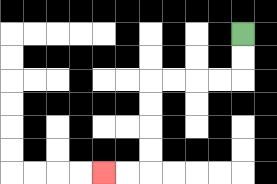{'start': '[10, 1]', 'end': '[4, 7]', 'path_directions': 'D,D,L,L,L,L,D,D,D,D,L,L', 'path_coordinates': '[[10, 1], [10, 2], [10, 3], [9, 3], [8, 3], [7, 3], [6, 3], [6, 4], [6, 5], [6, 6], [6, 7], [5, 7], [4, 7]]'}